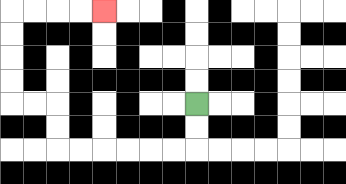{'start': '[8, 4]', 'end': '[4, 0]', 'path_directions': 'D,D,L,L,L,L,L,L,U,U,L,L,U,U,U,U,R,R,R,R', 'path_coordinates': '[[8, 4], [8, 5], [8, 6], [7, 6], [6, 6], [5, 6], [4, 6], [3, 6], [2, 6], [2, 5], [2, 4], [1, 4], [0, 4], [0, 3], [0, 2], [0, 1], [0, 0], [1, 0], [2, 0], [3, 0], [4, 0]]'}